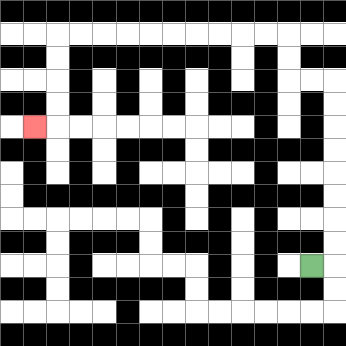{'start': '[13, 11]', 'end': '[1, 5]', 'path_directions': 'R,U,U,U,U,U,U,U,U,L,L,U,U,L,L,L,L,L,L,L,L,L,L,D,D,D,D,L', 'path_coordinates': '[[13, 11], [14, 11], [14, 10], [14, 9], [14, 8], [14, 7], [14, 6], [14, 5], [14, 4], [14, 3], [13, 3], [12, 3], [12, 2], [12, 1], [11, 1], [10, 1], [9, 1], [8, 1], [7, 1], [6, 1], [5, 1], [4, 1], [3, 1], [2, 1], [2, 2], [2, 3], [2, 4], [2, 5], [1, 5]]'}